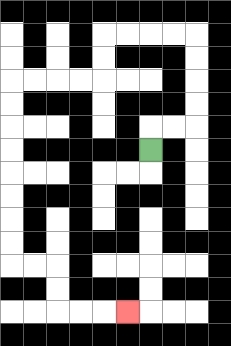{'start': '[6, 6]', 'end': '[5, 13]', 'path_directions': 'U,R,R,U,U,U,U,L,L,L,L,D,D,L,L,L,L,D,D,D,D,D,D,D,D,R,R,D,D,R,R,R', 'path_coordinates': '[[6, 6], [6, 5], [7, 5], [8, 5], [8, 4], [8, 3], [8, 2], [8, 1], [7, 1], [6, 1], [5, 1], [4, 1], [4, 2], [4, 3], [3, 3], [2, 3], [1, 3], [0, 3], [0, 4], [0, 5], [0, 6], [0, 7], [0, 8], [0, 9], [0, 10], [0, 11], [1, 11], [2, 11], [2, 12], [2, 13], [3, 13], [4, 13], [5, 13]]'}